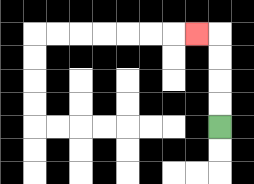{'start': '[9, 5]', 'end': '[8, 1]', 'path_directions': 'U,U,U,U,L', 'path_coordinates': '[[9, 5], [9, 4], [9, 3], [9, 2], [9, 1], [8, 1]]'}